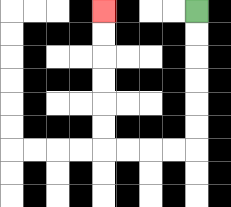{'start': '[8, 0]', 'end': '[4, 0]', 'path_directions': 'D,D,D,D,D,D,L,L,L,L,U,U,U,U,U,U', 'path_coordinates': '[[8, 0], [8, 1], [8, 2], [8, 3], [8, 4], [8, 5], [8, 6], [7, 6], [6, 6], [5, 6], [4, 6], [4, 5], [4, 4], [4, 3], [4, 2], [4, 1], [4, 0]]'}